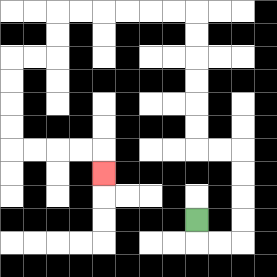{'start': '[8, 9]', 'end': '[4, 7]', 'path_directions': 'D,R,R,U,U,U,U,L,L,U,U,U,U,U,U,L,L,L,L,L,L,D,D,L,L,D,D,D,D,R,R,R,R,D', 'path_coordinates': '[[8, 9], [8, 10], [9, 10], [10, 10], [10, 9], [10, 8], [10, 7], [10, 6], [9, 6], [8, 6], [8, 5], [8, 4], [8, 3], [8, 2], [8, 1], [8, 0], [7, 0], [6, 0], [5, 0], [4, 0], [3, 0], [2, 0], [2, 1], [2, 2], [1, 2], [0, 2], [0, 3], [0, 4], [0, 5], [0, 6], [1, 6], [2, 6], [3, 6], [4, 6], [4, 7]]'}